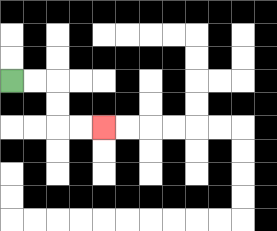{'start': '[0, 3]', 'end': '[4, 5]', 'path_directions': 'R,R,D,D,R,R', 'path_coordinates': '[[0, 3], [1, 3], [2, 3], [2, 4], [2, 5], [3, 5], [4, 5]]'}